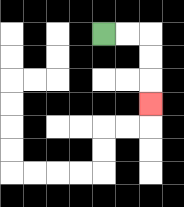{'start': '[4, 1]', 'end': '[6, 4]', 'path_directions': 'R,R,D,D,D', 'path_coordinates': '[[4, 1], [5, 1], [6, 1], [6, 2], [6, 3], [6, 4]]'}